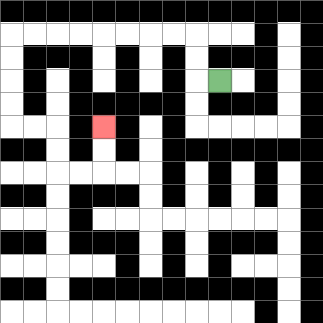{'start': '[9, 3]', 'end': '[4, 5]', 'path_directions': 'L,U,U,L,L,L,L,L,L,L,L,D,D,D,D,R,R,D,D,R,R,U,U', 'path_coordinates': '[[9, 3], [8, 3], [8, 2], [8, 1], [7, 1], [6, 1], [5, 1], [4, 1], [3, 1], [2, 1], [1, 1], [0, 1], [0, 2], [0, 3], [0, 4], [0, 5], [1, 5], [2, 5], [2, 6], [2, 7], [3, 7], [4, 7], [4, 6], [4, 5]]'}